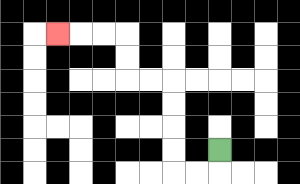{'start': '[9, 6]', 'end': '[2, 1]', 'path_directions': 'D,L,L,U,U,U,U,L,L,U,U,L,L,L', 'path_coordinates': '[[9, 6], [9, 7], [8, 7], [7, 7], [7, 6], [7, 5], [7, 4], [7, 3], [6, 3], [5, 3], [5, 2], [5, 1], [4, 1], [3, 1], [2, 1]]'}